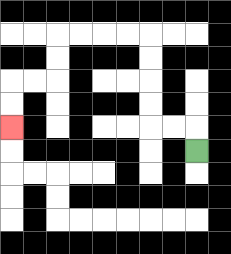{'start': '[8, 6]', 'end': '[0, 5]', 'path_directions': 'U,L,L,U,U,U,U,L,L,L,L,D,D,L,L,D,D', 'path_coordinates': '[[8, 6], [8, 5], [7, 5], [6, 5], [6, 4], [6, 3], [6, 2], [6, 1], [5, 1], [4, 1], [3, 1], [2, 1], [2, 2], [2, 3], [1, 3], [0, 3], [0, 4], [0, 5]]'}